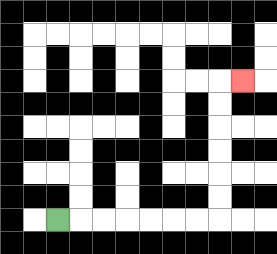{'start': '[2, 9]', 'end': '[10, 3]', 'path_directions': 'R,R,R,R,R,R,R,U,U,U,U,U,U,R', 'path_coordinates': '[[2, 9], [3, 9], [4, 9], [5, 9], [6, 9], [7, 9], [8, 9], [9, 9], [9, 8], [9, 7], [9, 6], [9, 5], [9, 4], [9, 3], [10, 3]]'}